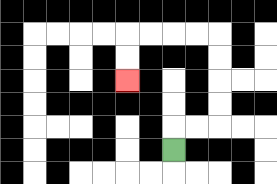{'start': '[7, 6]', 'end': '[5, 3]', 'path_directions': 'U,R,R,U,U,U,U,L,L,L,L,D,D', 'path_coordinates': '[[7, 6], [7, 5], [8, 5], [9, 5], [9, 4], [9, 3], [9, 2], [9, 1], [8, 1], [7, 1], [6, 1], [5, 1], [5, 2], [5, 3]]'}